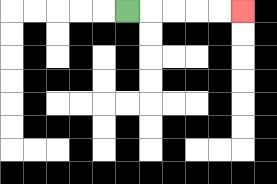{'start': '[5, 0]', 'end': '[10, 0]', 'path_directions': 'R,R,R,R,R', 'path_coordinates': '[[5, 0], [6, 0], [7, 0], [8, 0], [9, 0], [10, 0]]'}